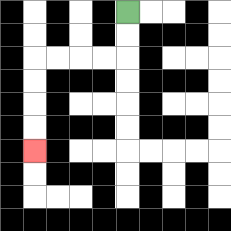{'start': '[5, 0]', 'end': '[1, 6]', 'path_directions': 'D,D,L,L,L,L,D,D,D,D', 'path_coordinates': '[[5, 0], [5, 1], [5, 2], [4, 2], [3, 2], [2, 2], [1, 2], [1, 3], [1, 4], [1, 5], [1, 6]]'}